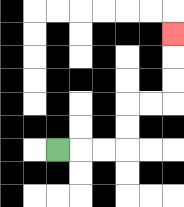{'start': '[2, 6]', 'end': '[7, 1]', 'path_directions': 'R,R,R,U,U,R,R,U,U,U', 'path_coordinates': '[[2, 6], [3, 6], [4, 6], [5, 6], [5, 5], [5, 4], [6, 4], [7, 4], [7, 3], [7, 2], [7, 1]]'}